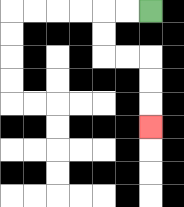{'start': '[6, 0]', 'end': '[6, 5]', 'path_directions': 'L,L,D,D,R,R,D,D,D', 'path_coordinates': '[[6, 0], [5, 0], [4, 0], [4, 1], [4, 2], [5, 2], [6, 2], [6, 3], [6, 4], [6, 5]]'}